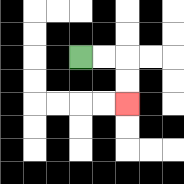{'start': '[3, 2]', 'end': '[5, 4]', 'path_directions': 'R,R,D,D', 'path_coordinates': '[[3, 2], [4, 2], [5, 2], [5, 3], [5, 4]]'}